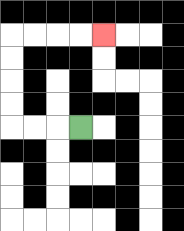{'start': '[3, 5]', 'end': '[4, 1]', 'path_directions': 'L,L,L,U,U,U,U,R,R,R,R', 'path_coordinates': '[[3, 5], [2, 5], [1, 5], [0, 5], [0, 4], [0, 3], [0, 2], [0, 1], [1, 1], [2, 1], [3, 1], [4, 1]]'}